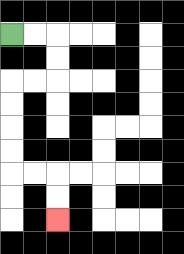{'start': '[0, 1]', 'end': '[2, 9]', 'path_directions': 'R,R,D,D,L,L,D,D,D,D,R,R,D,D', 'path_coordinates': '[[0, 1], [1, 1], [2, 1], [2, 2], [2, 3], [1, 3], [0, 3], [0, 4], [0, 5], [0, 6], [0, 7], [1, 7], [2, 7], [2, 8], [2, 9]]'}